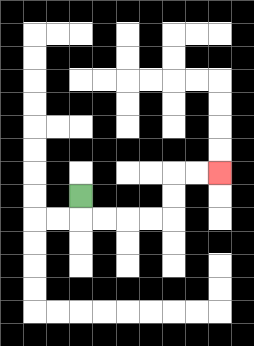{'start': '[3, 8]', 'end': '[9, 7]', 'path_directions': 'D,R,R,R,R,U,U,R,R', 'path_coordinates': '[[3, 8], [3, 9], [4, 9], [5, 9], [6, 9], [7, 9], [7, 8], [7, 7], [8, 7], [9, 7]]'}